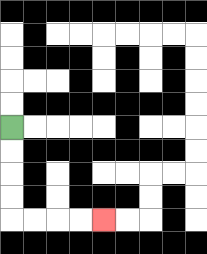{'start': '[0, 5]', 'end': '[4, 9]', 'path_directions': 'D,D,D,D,R,R,R,R', 'path_coordinates': '[[0, 5], [0, 6], [0, 7], [0, 8], [0, 9], [1, 9], [2, 9], [3, 9], [4, 9]]'}